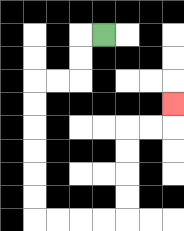{'start': '[4, 1]', 'end': '[7, 4]', 'path_directions': 'L,D,D,L,L,D,D,D,D,D,D,R,R,R,R,U,U,U,U,R,R,U', 'path_coordinates': '[[4, 1], [3, 1], [3, 2], [3, 3], [2, 3], [1, 3], [1, 4], [1, 5], [1, 6], [1, 7], [1, 8], [1, 9], [2, 9], [3, 9], [4, 9], [5, 9], [5, 8], [5, 7], [5, 6], [5, 5], [6, 5], [7, 5], [7, 4]]'}